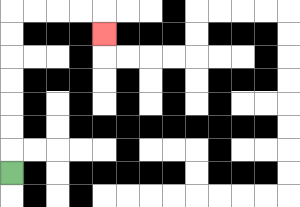{'start': '[0, 7]', 'end': '[4, 1]', 'path_directions': 'U,U,U,U,U,U,U,R,R,R,R,D', 'path_coordinates': '[[0, 7], [0, 6], [0, 5], [0, 4], [0, 3], [0, 2], [0, 1], [0, 0], [1, 0], [2, 0], [3, 0], [4, 0], [4, 1]]'}